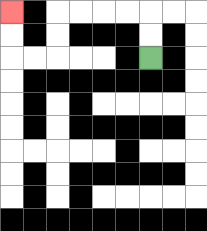{'start': '[6, 2]', 'end': '[0, 0]', 'path_directions': 'U,U,L,L,L,L,D,D,L,L,U,U', 'path_coordinates': '[[6, 2], [6, 1], [6, 0], [5, 0], [4, 0], [3, 0], [2, 0], [2, 1], [2, 2], [1, 2], [0, 2], [0, 1], [0, 0]]'}